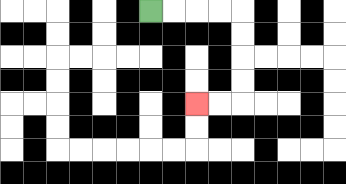{'start': '[6, 0]', 'end': '[8, 4]', 'path_directions': 'R,R,R,R,D,D,D,D,L,L', 'path_coordinates': '[[6, 0], [7, 0], [8, 0], [9, 0], [10, 0], [10, 1], [10, 2], [10, 3], [10, 4], [9, 4], [8, 4]]'}